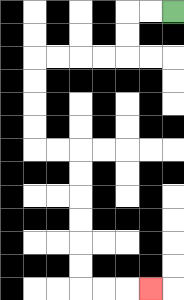{'start': '[7, 0]', 'end': '[6, 12]', 'path_directions': 'L,L,D,D,L,L,L,L,D,D,D,D,R,R,D,D,D,D,D,D,R,R,R', 'path_coordinates': '[[7, 0], [6, 0], [5, 0], [5, 1], [5, 2], [4, 2], [3, 2], [2, 2], [1, 2], [1, 3], [1, 4], [1, 5], [1, 6], [2, 6], [3, 6], [3, 7], [3, 8], [3, 9], [3, 10], [3, 11], [3, 12], [4, 12], [5, 12], [6, 12]]'}